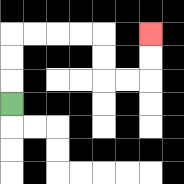{'start': '[0, 4]', 'end': '[6, 1]', 'path_directions': 'U,U,U,R,R,R,R,D,D,R,R,U,U', 'path_coordinates': '[[0, 4], [0, 3], [0, 2], [0, 1], [1, 1], [2, 1], [3, 1], [4, 1], [4, 2], [4, 3], [5, 3], [6, 3], [6, 2], [6, 1]]'}